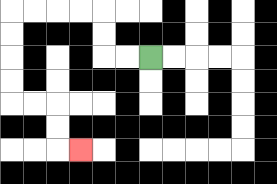{'start': '[6, 2]', 'end': '[3, 6]', 'path_directions': 'L,L,U,U,L,L,L,L,D,D,D,D,R,R,D,D,R', 'path_coordinates': '[[6, 2], [5, 2], [4, 2], [4, 1], [4, 0], [3, 0], [2, 0], [1, 0], [0, 0], [0, 1], [0, 2], [0, 3], [0, 4], [1, 4], [2, 4], [2, 5], [2, 6], [3, 6]]'}